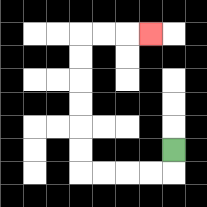{'start': '[7, 6]', 'end': '[6, 1]', 'path_directions': 'D,L,L,L,L,U,U,U,U,U,U,R,R,R', 'path_coordinates': '[[7, 6], [7, 7], [6, 7], [5, 7], [4, 7], [3, 7], [3, 6], [3, 5], [3, 4], [3, 3], [3, 2], [3, 1], [4, 1], [5, 1], [6, 1]]'}